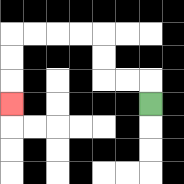{'start': '[6, 4]', 'end': '[0, 4]', 'path_directions': 'U,L,L,U,U,L,L,L,L,D,D,D', 'path_coordinates': '[[6, 4], [6, 3], [5, 3], [4, 3], [4, 2], [4, 1], [3, 1], [2, 1], [1, 1], [0, 1], [0, 2], [0, 3], [0, 4]]'}